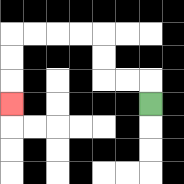{'start': '[6, 4]', 'end': '[0, 4]', 'path_directions': 'U,L,L,U,U,L,L,L,L,D,D,D', 'path_coordinates': '[[6, 4], [6, 3], [5, 3], [4, 3], [4, 2], [4, 1], [3, 1], [2, 1], [1, 1], [0, 1], [0, 2], [0, 3], [0, 4]]'}